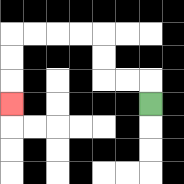{'start': '[6, 4]', 'end': '[0, 4]', 'path_directions': 'U,L,L,U,U,L,L,L,L,D,D,D', 'path_coordinates': '[[6, 4], [6, 3], [5, 3], [4, 3], [4, 2], [4, 1], [3, 1], [2, 1], [1, 1], [0, 1], [0, 2], [0, 3], [0, 4]]'}